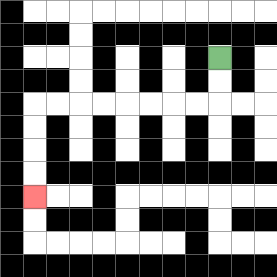{'start': '[9, 2]', 'end': '[1, 8]', 'path_directions': 'D,D,L,L,L,L,L,L,L,L,D,D,D,D', 'path_coordinates': '[[9, 2], [9, 3], [9, 4], [8, 4], [7, 4], [6, 4], [5, 4], [4, 4], [3, 4], [2, 4], [1, 4], [1, 5], [1, 6], [1, 7], [1, 8]]'}